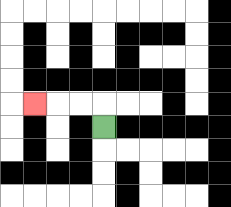{'start': '[4, 5]', 'end': '[1, 4]', 'path_directions': 'U,L,L,L', 'path_coordinates': '[[4, 5], [4, 4], [3, 4], [2, 4], [1, 4]]'}